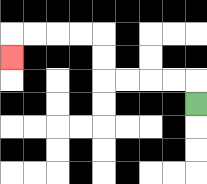{'start': '[8, 4]', 'end': '[0, 2]', 'path_directions': 'U,L,L,L,L,U,U,L,L,L,L,D', 'path_coordinates': '[[8, 4], [8, 3], [7, 3], [6, 3], [5, 3], [4, 3], [4, 2], [4, 1], [3, 1], [2, 1], [1, 1], [0, 1], [0, 2]]'}